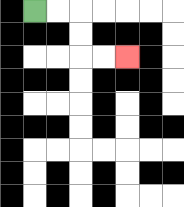{'start': '[1, 0]', 'end': '[5, 2]', 'path_directions': 'R,R,D,D,R,R', 'path_coordinates': '[[1, 0], [2, 0], [3, 0], [3, 1], [3, 2], [4, 2], [5, 2]]'}